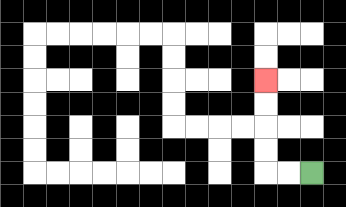{'start': '[13, 7]', 'end': '[11, 3]', 'path_directions': 'L,L,U,U,U,U', 'path_coordinates': '[[13, 7], [12, 7], [11, 7], [11, 6], [11, 5], [11, 4], [11, 3]]'}